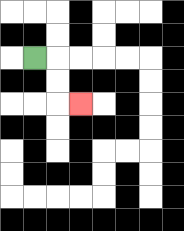{'start': '[1, 2]', 'end': '[3, 4]', 'path_directions': 'R,D,D,R', 'path_coordinates': '[[1, 2], [2, 2], [2, 3], [2, 4], [3, 4]]'}